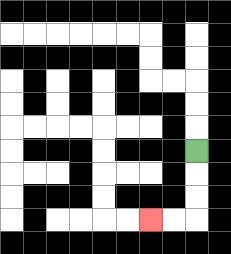{'start': '[8, 6]', 'end': '[6, 9]', 'path_directions': 'D,D,D,L,L', 'path_coordinates': '[[8, 6], [8, 7], [8, 8], [8, 9], [7, 9], [6, 9]]'}